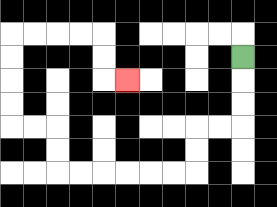{'start': '[10, 2]', 'end': '[5, 3]', 'path_directions': 'D,D,D,L,L,D,D,L,L,L,L,L,L,U,U,L,L,U,U,U,U,R,R,R,R,D,D,R', 'path_coordinates': '[[10, 2], [10, 3], [10, 4], [10, 5], [9, 5], [8, 5], [8, 6], [8, 7], [7, 7], [6, 7], [5, 7], [4, 7], [3, 7], [2, 7], [2, 6], [2, 5], [1, 5], [0, 5], [0, 4], [0, 3], [0, 2], [0, 1], [1, 1], [2, 1], [3, 1], [4, 1], [4, 2], [4, 3], [5, 3]]'}